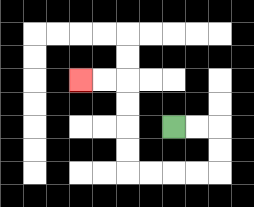{'start': '[7, 5]', 'end': '[3, 3]', 'path_directions': 'R,R,D,D,L,L,L,L,U,U,U,U,L,L', 'path_coordinates': '[[7, 5], [8, 5], [9, 5], [9, 6], [9, 7], [8, 7], [7, 7], [6, 7], [5, 7], [5, 6], [5, 5], [5, 4], [5, 3], [4, 3], [3, 3]]'}